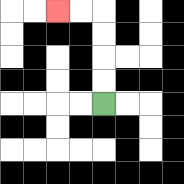{'start': '[4, 4]', 'end': '[2, 0]', 'path_directions': 'U,U,U,U,L,L', 'path_coordinates': '[[4, 4], [4, 3], [4, 2], [4, 1], [4, 0], [3, 0], [2, 0]]'}